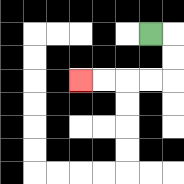{'start': '[6, 1]', 'end': '[3, 3]', 'path_directions': 'R,D,D,L,L,L,L', 'path_coordinates': '[[6, 1], [7, 1], [7, 2], [7, 3], [6, 3], [5, 3], [4, 3], [3, 3]]'}